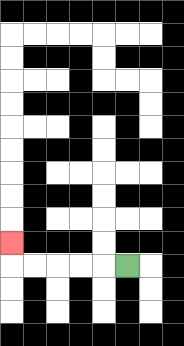{'start': '[5, 11]', 'end': '[0, 10]', 'path_directions': 'L,L,L,L,L,U', 'path_coordinates': '[[5, 11], [4, 11], [3, 11], [2, 11], [1, 11], [0, 11], [0, 10]]'}